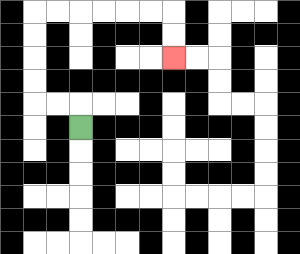{'start': '[3, 5]', 'end': '[7, 2]', 'path_directions': 'U,L,L,U,U,U,U,R,R,R,R,R,R,D,D', 'path_coordinates': '[[3, 5], [3, 4], [2, 4], [1, 4], [1, 3], [1, 2], [1, 1], [1, 0], [2, 0], [3, 0], [4, 0], [5, 0], [6, 0], [7, 0], [7, 1], [7, 2]]'}